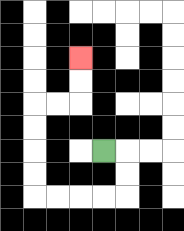{'start': '[4, 6]', 'end': '[3, 2]', 'path_directions': 'R,D,D,L,L,L,L,U,U,U,U,R,R,U,U', 'path_coordinates': '[[4, 6], [5, 6], [5, 7], [5, 8], [4, 8], [3, 8], [2, 8], [1, 8], [1, 7], [1, 6], [1, 5], [1, 4], [2, 4], [3, 4], [3, 3], [3, 2]]'}